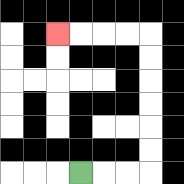{'start': '[3, 7]', 'end': '[2, 1]', 'path_directions': 'R,R,R,U,U,U,U,U,U,L,L,L,L', 'path_coordinates': '[[3, 7], [4, 7], [5, 7], [6, 7], [6, 6], [6, 5], [6, 4], [6, 3], [6, 2], [6, 1], [5, 1], [4, 1], [3, 1], [2, 1]]'}